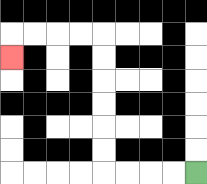{'start': '[8, 7]', 'end': '[0, 2]', 'path_directions': 'L,L,L,L,U,U,U,U,U,U,L,L,L,L,D', 'path_coordinates': '[[8, 7], [7, 7], [6, 7], [5, 7], [4, 7], [4, 6], [4, 5], [4, 4], [4, 3], [4, 2], [4, 1], [3, 1], [2, 1], [1, 1], [0, 1], [0, 2]]'}